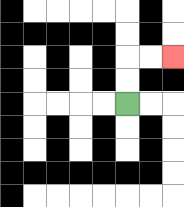{'start': '[5, 4]', 'end': '[7, 2]', 'path_directions': 'U,U,R,R', 'path_coordinates': '[[5, 4], [5, 3], [5, 2], [6, 2], [7, 2]]'}